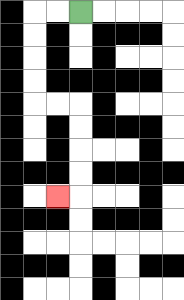{'start': '[3, 0]', 'end': '[2, 8]', 'path_directions': 'L,L,D,D,D,D,R,R,D,D,D,D,L', 'path_coordinates': '[[3, 0], [2, 0], [1, 0], [1, 1], [1, 2], [1, 3], [1, 4], [2, 4], [3, 4], [3, 5], [3, 6], [3, 7], [3, 8], [2, 8]]'}